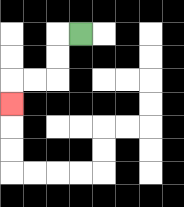{'start': '[3, 1]', 'end': '[0, 4]', 'path_directions': 'L,D,D,L,L,D', 'path_coordinates': '[[3, 1], [2, 1], [2, 2], [2, 3], [1, 3], [0, 3], [0, 4]]'}